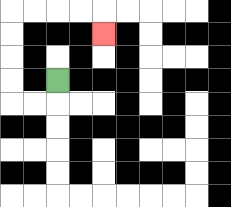{'start': '[2, 3]', 'end': '[4, 1]', 'path_directions': 'D,L,L,U,U,U,U,R,R,R,R,D', 'path_coordinates': '[[2, 3], [2, 4], [1, 4], [0, 4], [0, 3], [0, 2], [0, 1], [0, 0], [1, 0], [2, 0], [3, 0], [4, 0], [4, 1]]'}